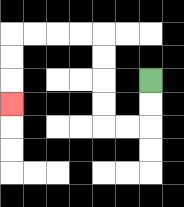{'start': '[6, 3]', 'end': '[0, 4]', 'path_directions': 'D,D,L,L,U,U,U,U,L,L,L,L,D,D,D', 'path_coordinates': '[[6, 3], [6, 4], [6, 5], [5, 5], [4, 5], [4, 4], [4, 3], [4, 2], [4, 1], [3, 1], [2, 1], [1, 1], [0, 1], [0, 2], [0, 3], [0, 4]]'}